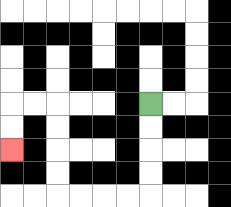{'start': '[6, 4]', 'end': '[0, 6]', 'path_directions': 'D,D,D,D,L,L,L,L,U,U,U,U,L,L,D,D', 'path_coordinates': '[[6, 4], [6, 5], [6, 6], [6, 7], [6, 8], [5, 8], [4, 8], [3, 8], [2, 8], [2, 7], [2, 6], [2, 5], [2, 4], [1, 4], [0, 4], [0, 5], [0, 6]]'}